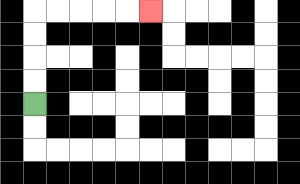{'start': '[1, 4]', 'end': '[6, 0]', 'path_directions': 'U,U,U,U,R,R,R,R,R', 'path_coordinates': '[[1, 4], [1, 3], [1, 2], [1, 1], [1, 0], [2, 0], [3, 0], [4, 0], [5, 0], [6, 0]]'}